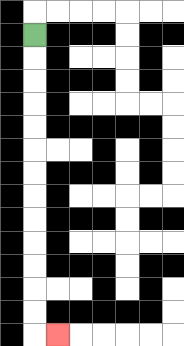{'start': '[1, 1]', 'end': '[2, 14]', 'path_directions': 'D,D,D,D,D,D,D,D,D,D,D,D,D,R', 'path_coordinates': '[[1, 1], [1, 2], [1, 3], [1, 4], [1, 5], [1, 6], [1, 7], [1, 8], [1, 9], [1, 10], [1, 11], [1, 12], [1, 13], [1, 14], [2, 14]]'}